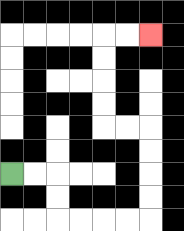{'start': '[0, 7]', 'end': '[6, 1]', 'path_directions': 'R,R,D,D,R,R,R,R,U,U,U,U,L,L,U,U,U,U,R,R', 'path_coordinates': '[[0, 7], [1, 7], [2, 7], [2, 8], [2, 9], [3, 9], [4, 9], [5, 9], [6, 9], [6, 8], [6, 7], [6, 6], [6, 5], [5, 5], [4, 5], [4, 4], [4, 3], [4, 2], [4, 1], [5, 1], [6, 1]]'}